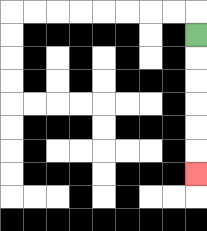{'start': '[8, 1]', 'end': '[8, 7]', 'path_directions': 'D,D,D,D,D,D', 'path_coordinates': '[[8, 1], [8, 2], [8, 3], [8, 4], [8, 5], [8, 6], [8, 7]]'}